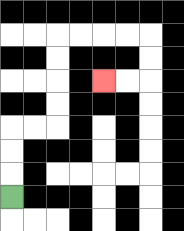{'start': '[0, 8]', 'end': '[4, 3]', 'path_directions': 'U,U,U,R,R,U,U,U,U,R,R,R,R,D,D,L,L', 'path_coordinates': '[[0, 8], [0, 7], [0, 6], [0, 5], [1, 5], [2, 5], [2, 4], [2, 3], [2, 2], [2, 1], [3, 1], [4, 1], [5, 1], [6, 1], [6, 2], [6, 3], [5, 3], [4, 3]]'}